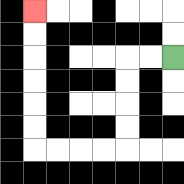{'start': '[7, 2]', 'end': '[1, 0]', 'path_directions': 'L,L,D,D,D,D,L,L,L,L,U,U,U,U,U,U', 'path_coordinates': '[[7, 2], [6, 2], [5, 2], [5, 3], [5, 4], [5, 5], [5, 6], [4, 6], [3, 6], [2, 6], [1, 6], [1, 5], [1, 4], [1, 3], [1, 2], [1, 1], [1, 0]]'}